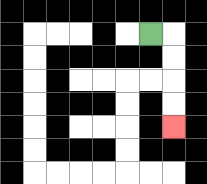{'start': '[6, 1]', 'end': '[7, 5]', 'path_directions': 'R,D,D,D,D', 'path_coordinates': '[[6, 1], [7, 1], [7, 2], [7, 3], [7, 4], [7, 5]]'}